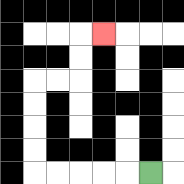{'start': '[6, 7]', 'end': '[4, 1]', 'path_directions': 'L,L,L,L,L,U,U,U,U,R,R,U,U,R', 'path_coordinates': '[[6, 7], [5, 7], [4, 7], [3, 7], [2, 7], [1, 7], [1, 6], [1, 5], [1, 4], [1, 3], [2, 3], [3, 3], [3, 2], [3, 1], [4, 1]]'}